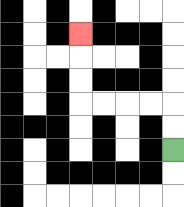{'start': '[7, 6]', 'end': '[3, 1]', 'path_directions': 'U,U,L,L,L,L,U,U,U', 'path_coordinates': '[[7, 6], [7, 5], [7, 4], [6, 4], [5, 4], [4, 4], [3, 4], [3, 3], [3, 2], [3, 1]]'}